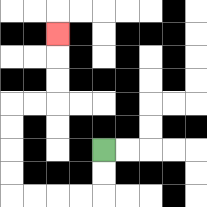{'start': '[4, 6]', 'end': '[2, 1]', 'path_directions': 'D,D,L,L,L,L,U,U,U,U,R,R,U,U,U', 'path_coordinates': '[[4, 6], [4, 7], [4, 8], [3, 8], [2, 8], [1, 8], [0, 8], [0, 7], [0, 6], [0, 5], [0, 4], [1, 4], [2, 4], [2, 3], [2, 2], [2, 1]]'}